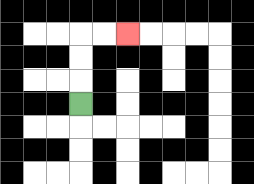{'start': '[3, 4]', 'end': '[5, 1]', 'path_directions': 'U,U,U,R,R', 'path_coordinates': '[[3, 4], [3, 3], [3, 2], [3, 1], [4, 1], [5, 1]]'}